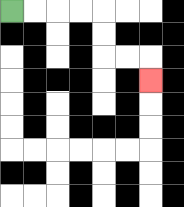{'start': '[0, 0]', 'end': '[6, 3]', 'path_directions': 'R,R,R,R,D,D,R,R,D', 'path_coordinates': '[[0, 0], [1, 0], [2, 0], [3, 0], [4, 0], [4, 1], [4, 2], [5, 2], [6, 2], [6, 3]]'}